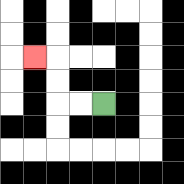{'start': '[4, 4]', 'end': '[1, 2]', 'path_directions': 'L,L,U,U,L', 'path_coordinates': '[[4, 4], [3, 4], [2, 4], [2, 3], [2, 2], [1, 2]]'}